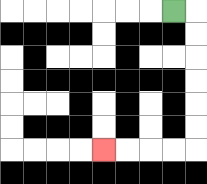{'start': '[7, 0]', 'end': '[4, 6]', 'path_directions': 'R,D,D,D,D,D,D,L,L,L,L', 'path_coordinates': '[[7, 0], [8, 0], [8, 1], [8, 2], [8, 3], [8, 4], [8, 5], [8, 6], [7, 6], [6, 6], [5, 6], [4, 6]]'}